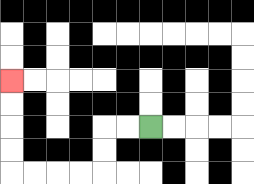{'start': '[6, 5]', 'end': '[0, 3]', 'path_directions': 'L,L,D,D,L,L,L,L,U,U,U,U', 'path_coordinates': '[[6, 5], [5, 5], [4, 5], [4, 6], [4, 7], [3, 7], [2, 7], [1, 7], [0, 7], [0, 6], [0, 5], [0, 4], [0, 3]]'}